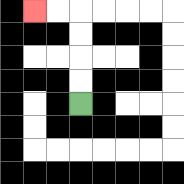{'start': '[3, 4]', 'end': '[1, 0]', 'path_directions': 'U,U,U,U,L,L', 'path_coordinates': '[[3, 4], [3, 3], [3, 2], [3, 1], [3, 0], [2, 0], [1, 0]]'}